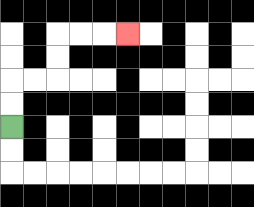{'start': '[0, 5]', 'end': '[5, 1]', 'path_directions': 'U,U,R,R,U,U,R,R,R', 'path_coordinates': '[[0, 5], [0, 4], [0, 3], [1, 3], [2, 3], [2, 2], [2, 1], [3, 1], [4, 1], [5, 1]]'}